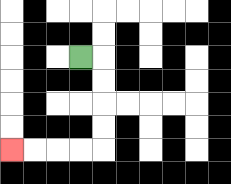{'start': '[3, 2]', 'end': '[0, 6]', 'path_directions': 'R,D,D,D,D,L,L,L,L', 'path_coordinates': '[[3, 2], [4, 2], [4, 3], [4, 4], [4, 5], [4, 6], [3, 6], [2, 6], [1, 6], [0, 6]]'}